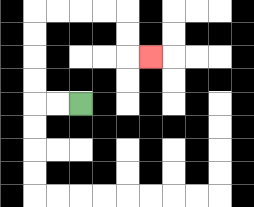{'start': '[3, 4]', 'end': '[6, 2]', 'path_directions': 'L,L,U,U,U,U,R,R,R,R,D,D,R', 'path_coordinates': '[[3, 4], [2, 4], [1, 4], [1, 3], [1, 2], [1, 1], [1, 0], [2, 0], [3, 0], [4, 0], [5, 0], [5, 1], [5, 2], [6, 2]]'}